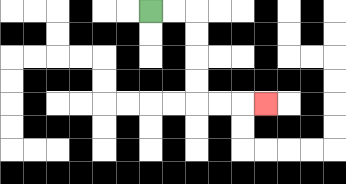{'start': '[6, 0]', 'end': '[11, 4]', 'path_directions': 'R,R,D,D,D,D,R,R,R', 'path_coordinates': '[[6, 0], [7, 0], [8, 0], [8, 1], [8, 2], [8, 3], [8, 4], [9, 4], [10, 4], [11, 4]]'}